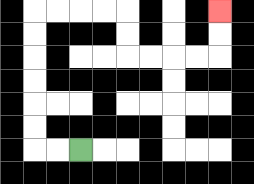{'start': '[3, 6]', 'end': '[9, 0]', 'path_directions': 'L,L,U,U,U,U,U,U,R,R,R,R,D,D,R,R,R,R,U,U', 'path_coordinates': '[[3, 6], [2, 6], [1, 6], [1, 5], [1, 4], [1, 3], [1, 2], [1, 1], [1, 0], [2, 0], [3, 0], [4, 0], [5, 0], [5, 1], [5, 2], [6, 2], [7, 2], [8, 2], [9, 2], [9, 1], [9, 0]]'}